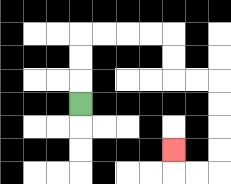{'start': '[3, 4]', 'end': '[7, 6]', 'path_directions': 'U,U,U,R,R,R,R,D,D,R,R,D,D,D,D,L,L,U', 'path_coordinates': '[[3, 4], [3, 3], [3, 2], [3, 1], [4, 1], [5, 1], [6, 1], [7, 1], [7, 2], [7, 3], [8, 3], [9, 3], [9, 4], [9, 5], [9, 6], [9, 7], [8, 7], [7, 7], [7, 6]]'}